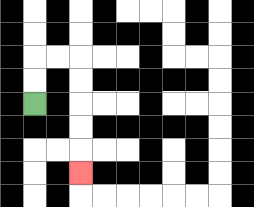{'start': '[1, 4]', 'end': '[3, 7]', 'path_directions': 'U,U,R,R,D,D,D,D,D', 'path_coordinates': '[[1, 4], [1, 3], [1, 2], [2, 2], [3, 2], [3, 3], [3, 4], [3, 5], [3, 6], [3, 7]]'}